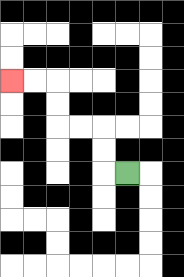{'start': '[5, 7]', 'end': '[0, 3]', 'path_directions': 'L,U,U,L,L,U,U,L,L', 'path_coordinates': '[[5, 7], [4, 7], [4, 6], [4, 5], [3, 5], [2, 5], [2, 4], [2, 3], [1, 3], [0, 3]]'}